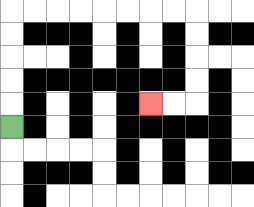{'start': '[0, 5]', 'end': '[6, 4]', 'path_directions': 'U,U,U,U,U,R,R,R,R,R,R,R,R,D,D,D,D,L,L', 'path_coordinates': '[[0, 5], [0, 4], [0, 3], [0, 2], [0, 1], [0, 0], [1, 0], [2, 0], [3, 0], [4, 0], [5, 0], [6, 0], [7, 0], [8, 0], [8, 1], [8, 2], [8, 3], [8, 4], [7, 4], [6, 4]]'}